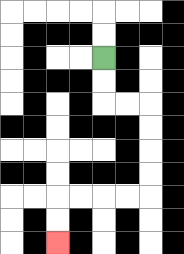{'start': '[4, 2]', 'end': '[2, 10]', 'path_directions': 'D,D,R,R,D,D,D,D,L,L,L,L,D,D', 'path_coordinates': '[[4, 2], [4, 3], [4, 4], [5, 4], [6, 4], [6, 5], [6, 6], [6, 7], [6, 8], [5, 8], [4, 8], [3, 8], [2, 8], [2, 9], [2, 10]]'}